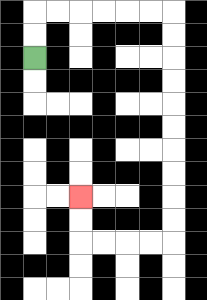{'start': '[1, 2]', 'end': '[3, 8]', 'path_directions': 'U,U,R,R,R,R,R,R,D,D,D,D,D,D,D,D,D,D,L,L,L,L,U,U', 'path_coordinates': '[[1, 2], [1, 1], [1, 0], [2, 0], [3, 0], [4, 0], [5, 0], [6, 0], [7, 0], [7, 1], [7, 2], [7, 3], [7, 4], [7, 5], [7, 6], [7, 7], [7, 8], [7, 9], [7, 10], [6, 10], [5, 10], [4, 10], [3, 10], [3, 9], [3, 8]]'}